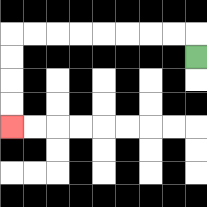{'start': '[8, 2]', 'end': '[0, 5]', 'path_directions': 'U,L,L,L,L,L,L,L,L,D,D,D,D', 'path_coordinates': '[[8, 2], [8, 1], [7, 1], [6, 1], [5, 1], [4, 1], [3, 1], [2, 1], [1, 1], [0, 1], [0, 2], [0, 3], [0, 4], [0, 5]]'}